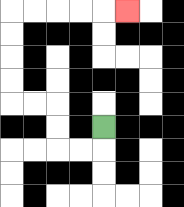{'start': '[4, 5]', 'end': '[5, 0]', 'path_directions': 'D,L,L,U,U,L,L,U,U,U,U,R,R,R,R,R', 'path_coordinates': '[[4, 5], [4, 6], [3, 6], [2, 6], [2, 5], [2, 4], [1, 4], [0, 4], [0, 3], [0, 2], [0, 1], [0, 0], [1, 0], [2, 0], [3, 0], [4, 0], [5, 0]]'}